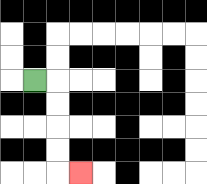{'start': '[1, 3]', 'end': '[3, 7]', 'path_directions': 'R,D,D,D,D,R', 'path_coordinates': '[[1, 3], [2, 3], [2, 4], [2, 5], [2, 6], [2, 7], [3, 7]]'}